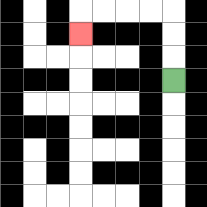{'start': '[7, 3]', 'end': '[3, 1]', 'path_directions': 'U,U,U,L,L,L,L,D', 'path_coordinates': '[[7, 3], [7, 2], [7, 1], [7, 0], [6, 0], [5, 0], [4, 0], [3, 0], [3, 1]]'}